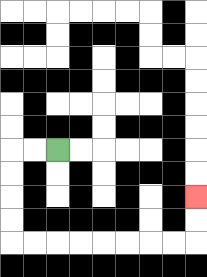{'start': '[2, 6]', 'end': '[8, 8]', 'path_directions': 'L,L,D,D,D,D,R,R,R,R,R,R,R,R,U,U', 'path_coordinates': '[[2, 6], [1, 6], [0, 6], [0, 7], [0, 8], [0, 9], [0, 10], [1, 10], [2, 10], [3, 10], [4, 10], [5, 10], [6, 10], [7, 10], [8, 10], [8, 9], [8, 8]]'}